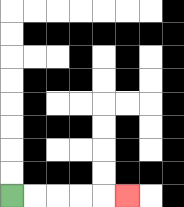{'start': '[0, 8]', 'end': '[5, 8]', 'path_directions': 'R,R,R,R,R', 'path_coordinates': '[[0, 8], [1, 8], [2, 8], [3, 8], [4, 8], [5, 8]]'}